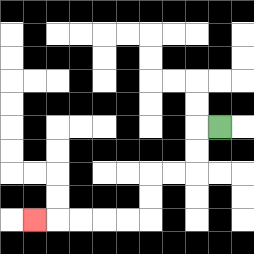{'start': '[9, 5]', 'end': '[1, 9]', 'path_directions': 'L,D,D,L,L,D,D,L,L,L,L,L', 'path_coordinates': '[[9, 5], [8, 5], [8, 6], [8, 7], [7, 7], [6, 7], [6, 8], [6, 9], [5, 9], [4, 9], [3, 9], [2, 9], [1, 9]]'}